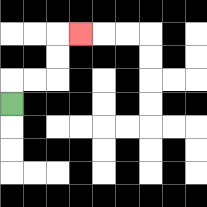{'start': '[0, 4]', 'end': '[3, 1]', 'path_directions': 'U,R,R,U,U,R', 'path_coordinates': '[[0, 4], [0, 3], [1, 3], [2, 3], [2, 2], [2, 1], [3, 1]]'}